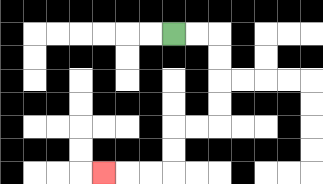{'start': '[7, 1]', 'end': '[4, 7]', 'path_directions': 'R,R,D,D,D,D,L,L,D,D,L,L,L', 'path_coordinates': '[[7, 1], [8, 1], [9, 1], [9, 2], [9, 3], [9, 4], [9, 5], [8, 5], [7, 5], [7, 6], [7, 7], [6, 7], [5, 7], [4, 7]]'}